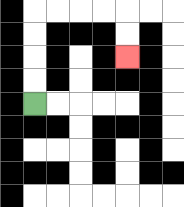{'start': '[1, 4]', 'end': '[5, 2]', 'path_directions': 'U,U,U,U,R,R,R,R,D,D', 'path_coordinates': '[[1, 4], [1, 3], [1, 2], [1, 1], [1, 0], [2, 0], [3, 0], [4, 0], [5, 0], [5, 1], [5, 2]]'}